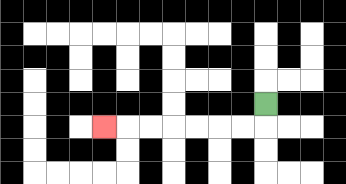{'start': '[11, 4]', 'end': '[4, 5]', 'path_directions': 'D,L,L,L,L,L,L,L', 'path_coordinates': '[[11, 4], [11, 5], [10, 5], [9, 5], [8, 5], [7, 5], [6, 5], [5, 5], [4, 5]]'}